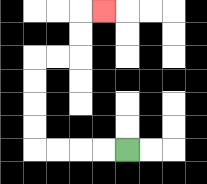{'start': '[5, 6]', 'end': '[4, 0]', 'path_directions': 'L,L,L,L,U,U,U,U,R,R,U,U,R', 'path_coordinates': '[[5, 6], [4, 6], [3, 6], [2, 6], [1, 6], [1, 5], [1, 4], [1, 3], [1, 2], [2, 2], [3, 2], [3, 1], [3, 0], [4, 0]]'}